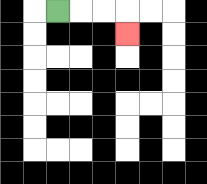{'start': '[2, 0]', 'end': '[5, 1]', 'path_directions': 'R,R,R,D', 'path_coordinates': '[[2, 0], [3, 0], [4, 0], [5, 0], [5, 1]]'}